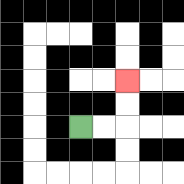{'start': '[3, 5]', 'end': '[5, 3]', 'path_directions': 'R,R,U,U', 'path_coordinates': '[[3, 5], [4, 5], [5, 5], [5, 4], [5, 3]]'}